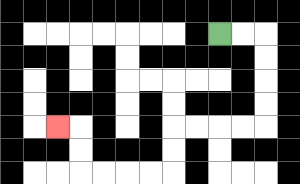{'start': '[9, 1]', 'end': '[2, 5]', 'path_directions': 'R,R,D,D,D,D,L,L,L,L,D,D,L,L,L,L,U,U,L', 'path_coordinates': '[[9, 1], [10, 1], [11, 1], [11, 2], [11, 3], [11, 4], [11, 5], [10, 5], [9, 5], [8, 5], [7, 5], [7, 6], [7, 7], [6, 7], [5, 7], [4, 7], [3, 7], [3, 6], [3, 5], [2, 5]]'}